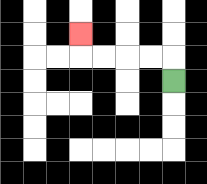{'start': '[7, 3]', 'end': '[3, 1]', 'path_directions': 'U,L,L,L,L,U', 'path_coordinates': '[[7, 3], [7, 2], [6, 2], [5, 2], [4, 2], [3, 2], [3, 1]]'}